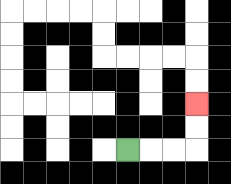{'start': '[5, 6]', 'end': '[8, 4]', 'path_directions': 'R,R,R,U,U', 'path_coordinates': '[[5, 6], [6, 6], [7, 6], [8, 6], [8, 5], [8, 4]]'}